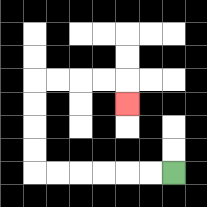{'start': '[7, 7]', 'end': '[5, 4]', 'path_directions': 'L,L,L,L,L,L,U,U,U,U,R,R,R,R,D', 'path_coordinates': '[[7, 7], [6, 7], [5, 7], [4, 7], [3, 7], [2, 7], [1, 7], [1, 6], [1, 5], [1, 4], [1, 3], [2, 3], [3, 3], [4, 3], [5, 3], [5, 4]]'}